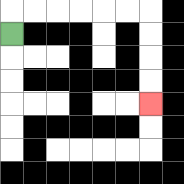{'start': '[0, 1]', 'end': '[6, 4]', 'path_directions': 'U,R,R,R,R,R,R,D,D,D,D', 'path_coordinates': '[[0, 1], [0, 0], [1, 0], [2, 0], [3, 0], [4, 0], [5, 0], [6, 0], [6, 1], [6, 2], [6, 3], [6, 4]]'}